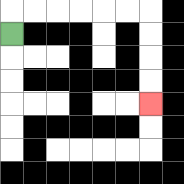{'start': '[0, 1]', 'end': '[6, 4]', 'path_directions': 'U,R,R,R,R,R,R,D,D,D,D', 'path_coordinates': '[[0, 1], [0, 0], [1, 0], [2, 0], [3, 0], [4, 0], [5, 0], [6, 0], [6, 1], [6, 2], [6, 3], [6, 4]]'}